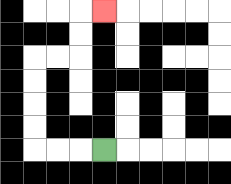{'start': '[4, 6]', 'end': '[4, 0]', 'path_directions': 'L,L,L,U,U,U,U,R,R,U,U,R', 'path_coordinates': '[[4, 6], [3, 6], [2, 6], [1, 6], [1, 5], [1, 4], [1, 3], [1, 2], [2, 2], [3, 2], [3, 1], [3, 0], [4, 0]]'}